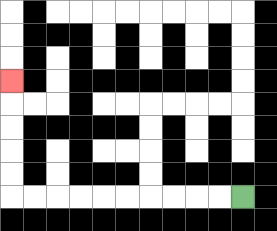{'start': '[10, 8]', 'end': '[0, 3]', 'path_directions': 'L,L,L,L,L,L,L,L,L,L,U,U,U,U,U', 'path_coordinates': '[[10, 8], [9, 8], [8, 8], [7, 8], [6, 8], [5, 8], [4, 8], [3, 8], [2, 8], [1, 8], [0, 8], [0, 7], [0, 6], [0, 5], [0, 4], [0, 3]]'}